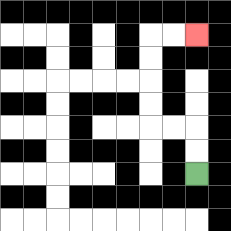{'start': '[8, 7]', 'end': '[8, 1]', 'path_directions': 'U,U,L,L,U,U,U,U,R,R', 'path_coordinates': '[[8, 7], [8, 6], [8, 5], [7, 5], [6, 5], [6, 4], [6, 3], [6, 2], [6, 1], [7, 1], [8, 1]]'}